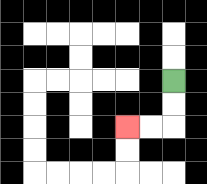{'start': '[7, 3]', 'end': '[5, 5]', 'path_directions': 'D,D,L,L', 'path_coordinates': '[[7, 3], [7, 4], [7, 5], [6, 5], [5, 5]]'}